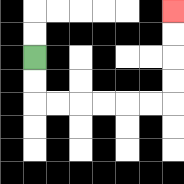{'start': '[1, 2]', 'end': '[7, 0]', 'path_directions': 'D,D,R,R,R,R,R,R,U,U,U,U', 'path_coordinates': '[[1, 2], [1, 3], [1, 4], [2, 4], [3, 4], [4, 4], [5, 4], [6, 4], [7, 4], [7, 3], [7, 2], [7, 1], [7, 0]]'}